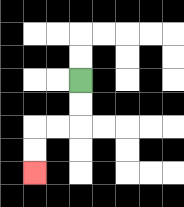{'start': '[3, 3]', 'end': '[1, 7]', 'path_directions': 'D,D,L,L,D,D', 'path_coordinates': '[[3, 3], [3, 4], [3, 5], [2, 5], [1, 5], [1, 6], [1, 7]]'}